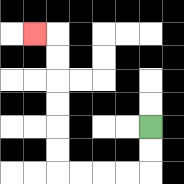{'start': '[6, 5]', 'end': '[1, 1]', 'path_directions': 'D,D,L,L,L,L,U,U,U,U,U,U,L', 'path_coordinates': '[[6, 5], [6, 6], [6, 7], [5, 7], [4, 7], [3, 7], [2, 7], [2, 6], [2, 5], [2, 4], [2, 3], [2, 2], [2, 1], [1, 1]]'}